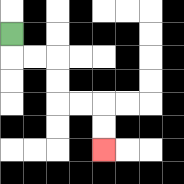{'start': '[0, 1]', 'end': '[4, 6]', 'path_directions': 'D,R,R,D,D,R,R,D,D', 'path_coordinates': '[[0, 1], [0, 2], [1, 2], [2, 2], [2, 3], [2, 4], [3, 4], [4, 4], [4, 5], [4, 6]]'}